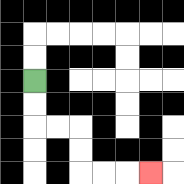{'start': '[1, 3]', 'end': '[6, 7]', 'path_directions': 'D,D,R,R,D,D,R,R,R', 'path_coordinates': '[[1, 3], [1, 4], [1, 5], [2, 5], [3, 5], [3, 6], [3, 7], [4, 7], [5, 7], [6, 7]]'}